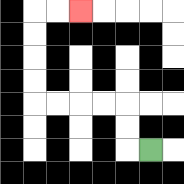{'start': '[6, 6]', 'end': '[3, 0]', 'path_directions': 'L,U,U,L,L,L,L,U,U,U,U,R,R', 'path_coordinates': '[[6, 6], [5, 6], [5, 5], [5, 4], [4, 4], [3, 4], [2, 4], [1, 4], [1, 3], [1, 2], [1, 1], [1, 0], [2, 0], [3, 0]]'}